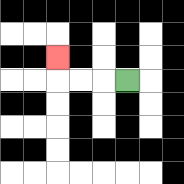{'start': '[5, 3]', 'end': '[2, 2]', 'path_directions': 'L,L,L,U', 'path_coordinates': '[[5, 3], [4, 3], [3, 3], [2, 3], [2, 2]]'}